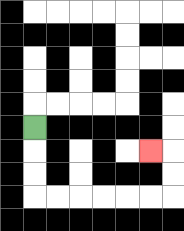{'start': '[1, 5]', 'end': '[6, 6]', 'path_directions': 'D,D,D,R,R,R,R,R,R,U,U,L', 'path_coordinates': '[[1, 5], [1, 6], [1, 7], [1, 8], [2, 8], [3, 8], [4, 8], [5, 8], [6, 8], [7, 8], [7, 7], [7, 6], [6, 6]]'}